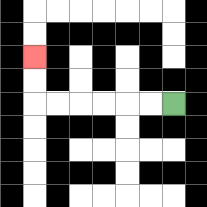{'start': '[7, 4]', 'end': '[1, 2]', 'path_directions': 'L,L,L,L,L,L,U,U', 'path_coordinates': '[[7, 4], [6, 4], [5, 4], [4, 4], [3, 4], [2, 4], [1, 4], [1, 3], [1, 2]]'}